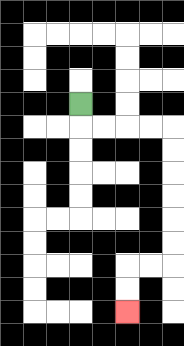{'start': '[3, 4]', 'end': '[5, 13]', 'path_directions': 'D,R,R,R,R,D,D,D,D,D,D,L,L,D,D', 'path_coordinates': '[[3, 4], [3, 5], [4, 5], [5, 5], [6, 5], [7, 5], [7, 6], [7, 7], [7, 8], [7, 9], [7, 10], [7, 11], [6, 11], [5, 11], [5, 12], [5, 13]]'}